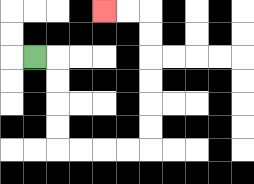{'start': '[1, 2]', 'end': '[4, 0]', 'path_directions': 'R,D,D,D,D,R,R,R,R,U,U,U,U,U,U,L,L', 'path_coordinates': '[[1, 2], [2, 2], [2, 3], [2, 4], [2, 5], [2, 6], [3, 6], [4, 6], [5, 6], [6, 6], [6, 5], [6, 4], [6, 3], [6, 2], [6, 1], [6, 0], [5, 0], [4, 0]]'}